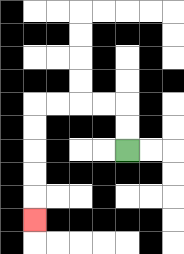{'start': '[5, 6]', 'end': '[1, 9]', 'path_directions': 'U,U,L,L,L,L,D,D,D,D,D', 'path_coordinates': '[[5, 6], [5, 5], [5, 4], [4, 4], [3, 4], [2, 4], [1, 4], [1, 5], [1, 6], [1, 7], [1, 8], [1, 9]]'}